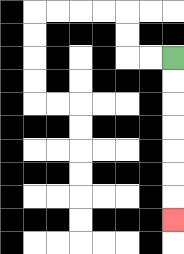{'start': '[7, 2]', 'end': '[7, 9]', 'path_directions': 'D,D,D,D,D,D,D', 'path_coordinates': '[[7, 2], [7, 3], [7, 4], [7, 5], [7, 6], [7, 7], [7, 8], [7, 9]]'}